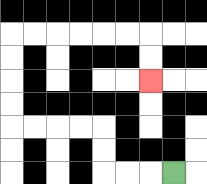{'start': '[7, 7]', 'end': '[6, 3]', 'path_directions': 'L,L,L,U,U,L,L,L,L,U,U,U,U,R,R,R,R,R,R,D,D', 'path_coordinates': '[[7, 7], [6, 7], [5, 7], [4, 7], [4, 6], [4, 5], [3, 5], [2, 5], [1, 5], [0, 5], [0, 4], [0, 3], [0, 2], [0, 1], [1, 1], [2, 1], [3, 1], [4, 1], [5, 1], [6, 1], [6, 2], [6, 3]]'}